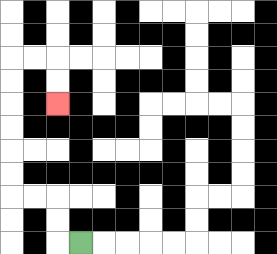{'start': '[3, 10]', 'end': '[2, 4]', 'path_directions': 'L,U,U,L,L,U,U,U,U,U,U,R,R,D,D', 'path_coordinates': '[[3, 10], [2, 10], [2, 9], [2, 8], [1, 8], [0, 8], [0, 7], [0, 6], [0, 5], [0, 4], [0, 3], [0, 2], [1, 2], [2, 2], [2, 3], [2, 4]]'}